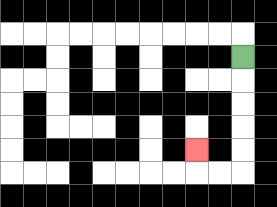{'start': '[10, 2]', 'end': '[8, 6]', 'path_directions': 'D,D,D,D,D,L,L,U', 'path_coordinates': '[[10, 2], [10, 3], [10, 4], [10, 5], [10, 6], [10, 7], [9, 7], [8, 7], [8, 6]]'}